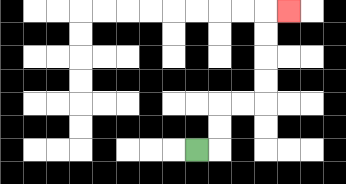{'start': '[8, 6]', 'end': '[12, 0]', 'path_directions': 'R,U,U,R,R,U,U,U,U,R', 'path_coordinates': '[[8, 6], [9, 6], [9, 5], [9, 4], [10, 4], [11, 4], [11, 3], [11, 2], [11, 1], [11, 0], [12, 0]]'}